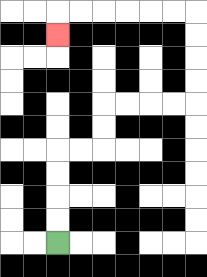{'start': '[2, 10]', 'end': '[2, 1]', 'path_directions': 'U,U,U,U,R,R,U,U,R,R,R,R,U,U,U,U,L,L,L,L,L,L,D', 'path_coordinates': '[[2, 10], [2, 9], [2, 8], [2, 7], [2, 6], [3, 6], [4, 6], [4, 5], [4, 4], [5, 4], [6, 4], [7, 4], [8, 4], [8, 3], [8, 2], [8, 1], [8, 0], [7, 0], [6, 0], [5, 0], [4, 0], [3, 0], [2, 0], [2, 1]]'}